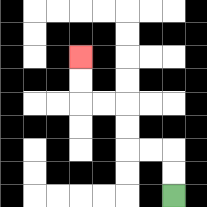{'start': '[7, 8]', 'end': '[3, 2]', 'path_directions': 'U,U,L,L,U,U,L,L,U,U', 'path_coordinates': '[[7, 8], [7, 7], [7, 6], [6, 6], [5, 6], [5, 5], [5, 4], [4, 4], [3, 4], [3, 3], [3, 2]]'}